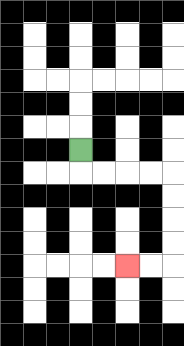{'start': '[3, 6]', 'end': '[5, 11]', 'path_directions': 'D,R,R,R,R,D,D,D,D,L,L', 'path_coordinates': '[[3, 6], [3, 7], [4, 7], [5, 7], [6, 7], [7, 7], [7, 8], [7, 9], [7, 10], [7, 11], [6, 11], [5, 11]]'}